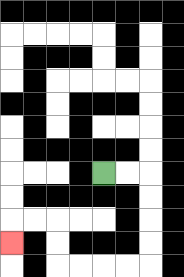{'start': '[4, 7]', 'end': '[0, 10]', 'path_directions': 'R,R,D,D,D,D,L,L,L,L,U,U,L,L,D', 'path_coordinates': '[[4, 7], [5, 7], [6, 7], [6, 8], [6, 9], [6, 10], [6, 11], [5, 11], [4, 11], [3, 11], [2, 11], [2, 10], [2, 9], [1, 9], [0, 9], [0, 10]]'}